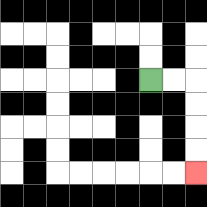{'start': '[6, 3]', 'end': '[8, 7]', 'path_directions': 'R,R,D,D,D,D', 'path_coordinates': '[[6, 3], [7, 3], [8, 3], [8, 4], [8, 5], [8, 6], [8, 7]]'}